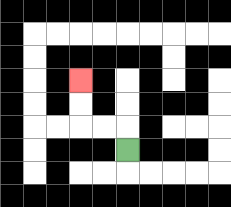{'start': '[5, 6]', 'end': '[3, 3]', 'path_directions': 'U,L,L,U,U', 'path_coordinates': '[[5, 6], [5, 5], [4, 5], [3, 5], [3, 4], [3, 3]]'}